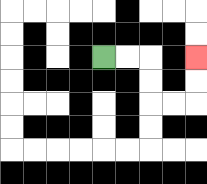{'start': '[4, 2]', 'end': '[8, 2]', 'path_directions': 'R,R,D,D,R,R,U,U', 'path_coordinates': '[[4, 2], [5, 2], [6, 2], [6, 3], [6, 4], [7, 4], [8, 4], [8, 3], [8, 2]]'}